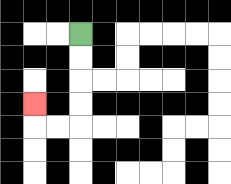{'start': '[3, 1]', 'end': '[1, 4]', 'path_directions': 'D,D,D,D,L,L,U', 'path_coordinates': '[[3, 1], [3, 2], [3, 3], [3, 4], [3, 5], [2, 5], [1, 5], [1, 4]]'}